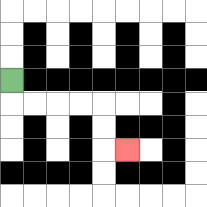{'start': '[0, 3]', 'end': '[5, 6]', 'path_directions': 'D,R,R,R,R,D,D,R', 'path_coordinates': '[[0, 3], [0, 4], [1, 4], [2, 4], [3, 4], [4, 4], [4, 5], [4, 6], [5, 6]]'}